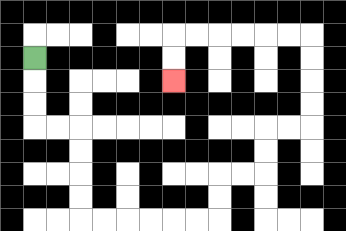{'start': '[1, 2]', 'end': '[7, 3]', 'path_directions': 'D,D,D,R,R,D,D,D,D,R,R,R,R,R,R,U,U,R,R,U,U,R,R,U,U,U,U,L,L,L,L,L,L,D,D', 'path_coordinates': '[[1, 2], [1, 3], [1, 4], [1, 5], [2, 5], [3, 5], [3, 6], [3, 7], [3, 8], [3, 9], [4, 9], [5, 9], [6, 9], [7, 9], [8, 9], [9, 9], [9, 8], [9, 7], [10, 7], [11, 7], [11, 6], [11, 5], [12, 5], [13, 5], [13, 4], [13, 3], [13, 2], [13, 1], [12, 1], [11, 1], [10, 1], [9, 1], [8, 1], [7, 1], [7, 2], [7, 3]]'}